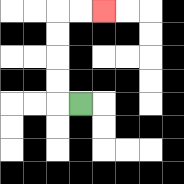{'start': '[3, 4]', 'end': '[4, 0]', 'path_directions': 'L,U,U,U,U,R,R', 'path_coordinates': '[[3, 4], [2, 4], [2, 3], [2, 2], [2, 1], [2, 0], [3, 0], [4, 0]]'}